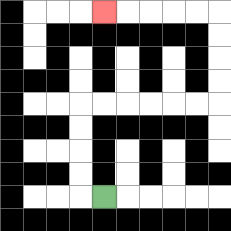{'start': '[4, 8]', 'end': '[4, 0]', 'path_directions': 'L,U,U,U,U,R,R,R,R,R,R,U,U,U,U,L,L,L,L,L', 'path_coordinates': '[[4, 8], [3, 8], [3, 7], [3, 6], [3, 5], [3, 4], [4, 4], [5, 4], [6, 4], [7, 4], [8, 4], [9, 4], [9, 3], [9, 2], [9, 1], [9, 0], [8, 0], [7, 0], [6, 0], [5, 0], [4, 0]]'}